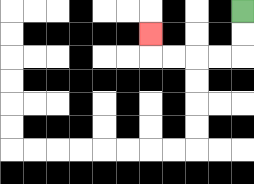{'start': '[10, 0]', 'end': '[6, 1]', 'path_directions': 'D,D,L,L,L,L,U', 'path_coordinates': '[[10, 0], [10, 1], [10, 2], [9, 2], [8, 2], [7, 2], [6, 2], [6, 1]]'}